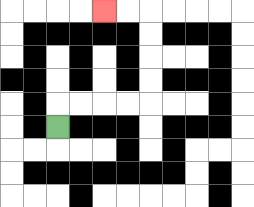{'start': '[2, 5]', 'end': '[4, 0]', 'path_directions': 'U,R,R,R,R,U,U,U,U,L,L', 'path_coordinates': '[[2, 5], [2, 4], [3, 4], [4, 4], [5, 4], [6, 4], [6, 3], [6, 2], [6, 1], [6, 0], [5, 0], [4, 0]]'}